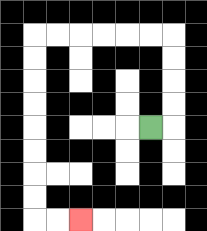{'start': '[6, 5]', 'end': '[3, 9]', 'path_directions': 'R,U,U,U,U,L,L,L,L,L,L,D,D,D,D,D,D,D,D,R,R', 'path_coordinates': '[[6, 5], [7, 5], [7, 4], [7, 3], [7, 2], [7, 1], [6, 1], [5, 1], [4, 1], [3, 1], [2, 1], [1, 1], [1, 2], [1, 3], [1, 4], [1, 5], [1, 6], [1, 7], [1, 8], [1, 9], [2, 9], [3, 9]]'}